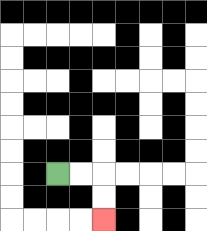{'start': '[2, 7]', 'end': '[4, 9]', 'path_directions': 'R,R,D,D', 'path_coordinates': '[[2, 7], [3, 7], [4, 7], [4, 8], [4, 9]]'}